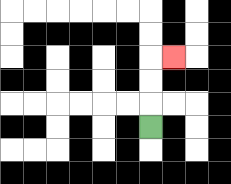{'start': '[6, 5]', 'end': '[7, 2]', 'path_directions': 'U,U,U,R', 'path_coordinates': '[[6, 5], [6, 4], [6, 3], [6, 2], [7, 2]]'}